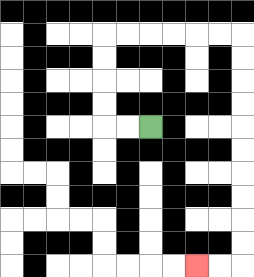{'start': '[6, 5]', 'end': '[8, 11]', 'path_directions': 'L,L,U,U,U,U,R,R,R,R,R,R,D,D,D,D,D,D,D,D,D,D,L,L', 'path_coordinates': '[[6, 5], [5, 5], [4, 5], [4, 4], [4, 3], [4, 2], [4, 1], [5, 1], [6, 1], [7, 1], [8, 1], [9, 1], [10, 1], [10, 2], [10, 3], [10, 4], [10, 5], [10, 6], [10, 7], [10, 8], [10, 9], [10, 10], [10, 11], [9, 11], [8, 11]]'}